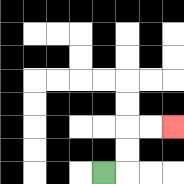{'start': '[4, 7]', 'end': '[7, 5]', 'path_directions': 'R,U,U,R,R', 'path_coordinates': '[[4, 7], [5, 7], [5, 6], [5, 5], [6, 5], [7, 5]]'}